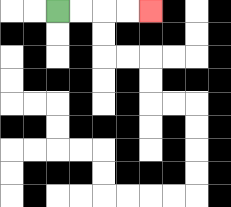{'start': '[2, 0]', 'end': '[6, 0]', 'path_directions': 'R,R,R,R', 'path_coordinates': '[[2, 0], [3, 0], [4, 0], [5, 0], [6, 0]]'}